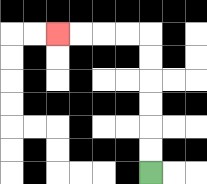{'start': '[6, 7]', 'end': '[2, 1]', 'path_directions': 'U,U,U,U,U,U,L,L,L,L', 'path_coordinates': '[[6, 7], [6, 6], [6, 5], [6, 4], [6, 3], [6, 2], [6, 1], [5, 1], [4, 1], [3, 1], [2, 1]]'}